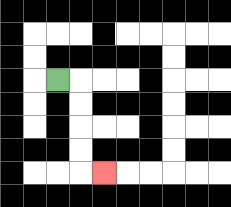{'start': '[2, 3]', 'end': '[4, 7]', 'path_directions': 'R,D,D,D,D,R', 'path_coordinates': '[[2, 3], [3, 3], [3, 4], [3, 5], [3, 6], [3, 7], [4, 7]]'}